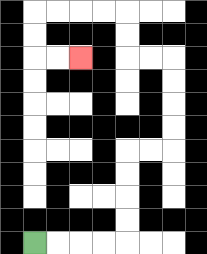{'start': '[1, 10]', 'end': '[3, 2]', 'path_directions': 'R,R,R,R,U,U,U,U,R,R,U,U,U,U,L,L,U,U,L,L,L,L,D,D,R,R', 'path_coordinates': '[[1, 10], [2, 10], [3, 10], [4, 10], [5, 10], [5, 9], [5, 8], [5, 7], [5, 6], [6, 6], [7, 6], [7, 5], [7, 4], [7, 3], [7, 2], [6, 2], [5, 2], [5, 1], [5, 0], [4, 0], [3, 0], [2, 0], [1, 0], [1, 1], [1, 2], [2, 2], [3, 2]]'}